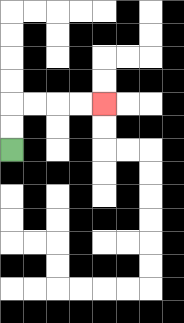{'start': '[0, 6]', 'end': '[4, 4]', 'path_directions': 'U,U,R,R,R,R', 'path_coordinates': '[[0, 6], [0, 5], [0, 4], [1, 4], [2, 4], [3, 4], [4, 4]]'}